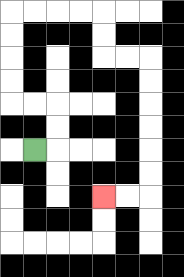{'start': '[1, 6]', 'end': '[4, 8]', 'path_directions': 'R,U,U,L,L,U,U,U,U,R,R,R,R,D,D,R,R,D,D,D,D,D,D,L,L', 'path_coordinates': '[[1, 6], [2, 6], [2, 5], [2, 4], [1, 4], [0, 4], [0, 3], [0, 2], [0, 1], [0, 0], [1, 0], [2, 0], [3, 0], [4, 0], [4, 1], [4, 2], [5, 2], [6, 2], [6, 3], [6, 4], [6, 5], [6, 6], [6, 7], [6, 8], [5, 8], [4, 8]]'}